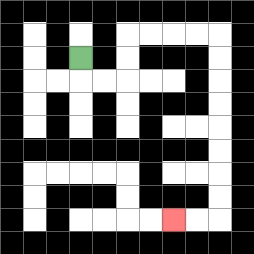{'start': '[3, 2]', 'end': '[7, 9]', 'path_directions': 'D,R,R,U,U,R,R,R,R,D,D,D,D,D,D,D,D,L,L', 'path_coordinates': '[[3, 2], [3, 3], [4, 3], [5, 3], [5, 2], [5, 1], [6, 1], [7, 1], [8, 1], [9, 1], [9, 2], [9, 3], [9, 4], [9, 5], [9, 6], [9, 7], [9, 8], [9, 9], [8, 9], [7, 9]]'}